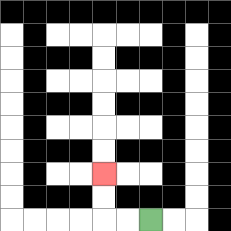{'start': '[6, 9]', 'end': '[4, 7]', 'path_directions': 'L,L,U,U', 'path_coordinates': '[[6, 9], [5, 9], [4, 9], [4, 8], [4, 7]]'}